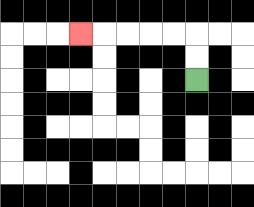{'start': '[8, 3]', 'end': '[3, 1]', 'path_directions': 'U,U,L,L,L,L,L', 'path_coordinates': '[[8, 3], [8, 2], [8, 1], [7, 1], [6, 1], [5, 1], [4, 1], [3, 1]]'}